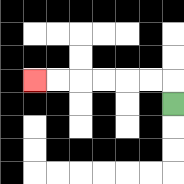{'start': '[7, 4]', 'end': '[1, 3]', 'path_directions': 'U,L,L,L,L,L,L', 'path_coordinates': '[[7, 4], [7, 3], [6, 3], [5, 3], [4, 3], [3, 3], [2, 3], [1, 3]]'}